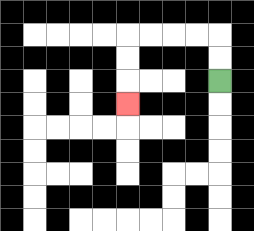{'start': '[9, 3]', 'end': '[5, 4]', 'path_directions': 'U,U,L,L,L,L,D,D,D', 'path_coordinates': '[[9, 3], [9, 2], [9, 1], [8, 1], [7, 1], [6, 1], [5, 1], [5, 2], [5, 3], [5, 4]]'}